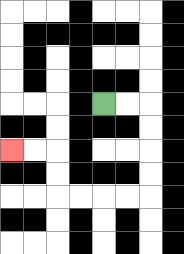{'start': '[4, 4]', 'end': '[0, 6]', 'path_directions': 'R,R,D,D,D,D,L,L,L,L,U,U,L,L', 'path_coordinates': '[[4, 4], [5, 4], [6, 4], [6, 5], [6, 6], [6, 7], [6, 8], [5, 8], [4, 8], [3, 8], [2, 8], [2, 7], [2, 6], [1, 6], [0, 6]]'}